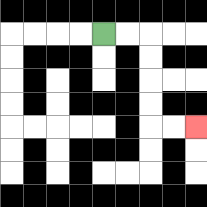{'start': '[4, 1]', 'end': '[8, 5]', 'path_directions': 'R,R,D,D,D,D,R,R', 'path_coordinates': '[[4, 1], [5, 1], [6, 1], [6, 2], [6, 3], [6, 4], [6, 5], [7, 5], [8, 5]]'}